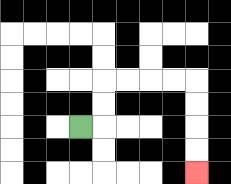{'start': '[3, 5]', 'end': '[8, 7]', 'path_directions': 'R,U,U,R,R,R,R,D,D,D,D', 'path_coordinates': '[[3, 5], [4, 5], [4, 4], [4, 3], [5, 3], [6, 3], [7, 3], [8, 3], [8, 4], [8, 5], [8, 6], [8, 7]]'}